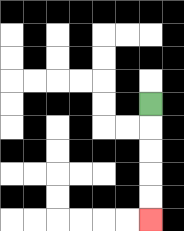{'start': '[6, 4]', 'end': '[6, 9]', 'path_directions': 'D,D,D,D,D', 'path_coordinates': '[[6, 4], [6, 5], [6, 6], [6, 7], [6, 8], [6, 9]]'}